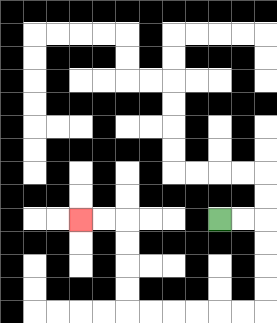{'start': '[9, 9]', 'end': '[3, 9]', 'path_directions': 'R,R,D,D,D,D,L,L,L,L,L,L,U,U,U,U,L,L', 'path_coordinates': '[[9, 9], [10, 9], [11, 9], [11, 10], [11, 11], [11, 12], [11, 13], [10, 13], [9, 13], [8, 13], [7, 13], [6, 13], [5, 13], [5, 12], [5, 11], [5, 10], [5, 9], [4, 9], [3, 9]]'}